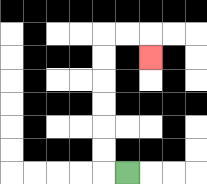{'start': '[5, 7]', 'end': '[6, 2]', 'path_directions': 'L,U,U,U,U,U,U,R,R,D', 'path_coordinates': '[[5, 7], [4, 7], [4, 6], [4, 5], [4, 4], [4, 3], [4, 2], [4, 1], [5, 1], [6, 1], [6, 2]]'}